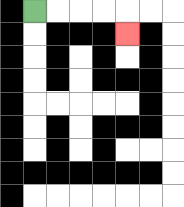{'start': '[1, 0]', 'end': '[5, 1]', 'path_directions': 'R,R,R,R,D', 'path_coordinates': '[[1, 0], [2, 0], [3, 0], [4, 0], [5, 0], [5, 1]]'}